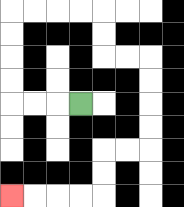{'start': '[3, 4]', 'end': '[0, 8]', 'path_directions': 'L,L,L,U,U,U,U,R,R,R,R,D,D,R,R,D,D,D,D,L,L,D,D,L,L,L,L', 'path_coordinates': '[[3, 4], [2, 4], [1, 4], [0, 4], [0, 3], [0, 2], [0, 1], [0, 0], [1, 0], [2, 0], [3, 0], [4, 0], [4, 1], [4, 2], [5, 2], [6, 2], [6, 3], [6, 4], [6, 5], [6, 6], [5, 6], [4, 6], [4, 7], [4, 8], [3, 8], [2, 8], [1, 8], [0, 8]]'}